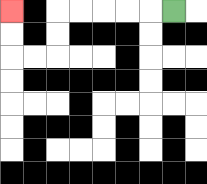{'start': '[7, 0]', 'end': '[0, 0]', 'path_directions': 'L,L,L,L,L,D,D,L,L,U,U', 'path_coordinates': '[[7, 0], [6, 0], [5, 0], [4, 0], [3, 0], [2, 0], [2, 1], [2, 2], [1, 2], [0, 2], [0, 1], [0, 0]]'}